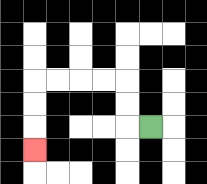{'start': '[6, 5]', 'end': '[1, 6]', 'path_directions': 'L,U,U,L,L,L,L,D,D,D', 'path_coordinates': '[[6, 5], [5, 5], [5, 4], [5, 3], [4, 3], [3, 3], [2, 3], [1, 3], [1, 4], [1, 5], [1, 6]]'}